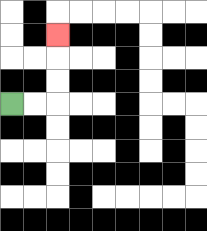{'start': '[0, 4]', 'end': '[2, 1]', 'path_directions': 'R,R,U,U,U', 'path_coordinates': '[[0, 4], [1, 4], [2, 4], [2, 3], [2, 2], [2, 1]]'}